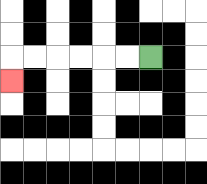{'start': '[6, 2]', 'end': '[0, 3]', 'path_directions': 'L,L,L,L,L,L,D', 'path_coordinates': '[[6, 2], [5, 2], [4, 2], [3, 2], [2, 2], [1, 2], [0, 2], [0, 3]]'}